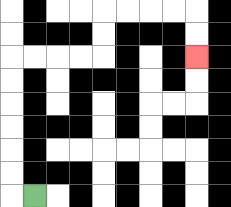{'start': '[1, 8]', 'end': '[8, 2]', 'path_directions': 'L,U,U,U,U,U,U,R,R,R,R,U,U,R,R,R,R,D,D', 'path_coordinates': '[[1, 8], [0, 8], [0, 7], [0, 6], [0, 5], [0, 4], [0, 3], [0, 2], [1, 2], [2, 2], [3, 2], [4, 2], [4, 1], [4, 0], [5, 0], [6, 0], [7, 0], [8, 0], [8, 1], [8, 2]]'}